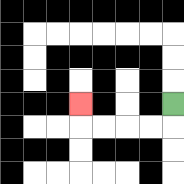{'start': '[7, 4]', 'end': '[3, 4]', 'path_directions': 'D,L,L,L,L,U', 'path_coordinates': '[[7, 4], [7, 5], [6, 5], [5, 5], [4, 5], [3, 5], [3, 4]]'}